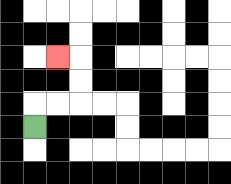{'start': '[1, 5]', 'end': '[2, 2]', 'path_directions': 'U,R,R,U,U,L', 'path_coordinates': '[[1, 5], [1, 4], [2, 4], [3, 4], [3, 3], [3, 2], [2, 2]]'}